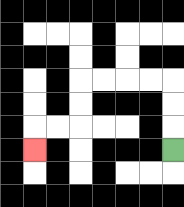{'start': '[7, 6]', 'end': '[1, 6]', 'path_directions': 'U,U,U,L,L,L,L,D,D,L,L,D', 'path_coordinates': '[[7, 6], [7, 5], [7, 4], [7, 3], [6, 3], [5, 3], [4, 3], [3, 3], [3, 4], [3, 5], [2, 5], [1, 5], [1, 6]]'}